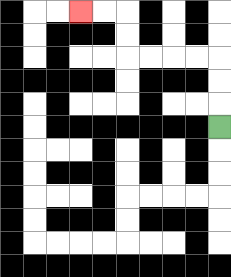{'start': '[9, 5]', 'end': '[3, 0]', 'path_directions': 'U,U,U,L,L,L,L,U,U,L,L', 'path_coordinates': '[[9, 5], [9, 4], [9, 3], [9, 2], [8, 2], [7, 2], [6, 2], [5, 2], [5, 1], [5, 0], [4, 0], [3, 0]]'}